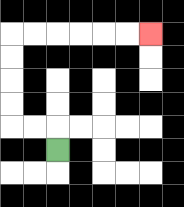{'start': '[2, 6]', 'end': '[6, 1]', 'path_directions': 'U,L,L,U,U,U,U,R,R,R,R,R,R', 'path_coordinates': '[[2, 6], [2, 5], [1, 5], [0, 5], [0, 4], [0, 3], [0, 2], [0, 1], [1, 1], [2, 1], [3, 1], [4, 1], [5, 1], [6, 1]]'}